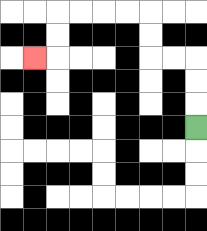{'start': '[8, 5]', 'end': '[1, 2]', 'path_directions': 'U,U,U,L,L,U,U,L,L,L,L,D,D,L', 'path_coordinates': '[[8, 5], [8, 4], [8, 3], [8, 2], [7, 2], [6, 2], [6, 1], [6, 0], [5, 0], [4, 0], [3, 0], [2, 0], [2, 1], [2, 2], [1, 2]]'}